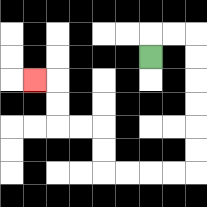{'start': '[6, 2]', 'end': '[1, 3]', 'path_directions': 'U,R,R,D,D,D,D,D,D,L,L,L,L,U,U,L,L,U,U,L', 'path_coordinates': '[[6, 2], [6, 1], [7, 1], [8, 1], [8, 2], [8, 3], [8, 4], [8, 5], [8, 6], [8, 7], [7, 7], [6, 7], [5, 7], [4, 7], [4, 6], [4, 5], [3, 5], [2, 5], [2, 4], [2, 3], [1, 3]]'}